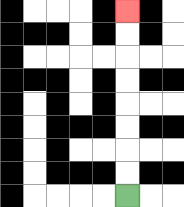{'start': '[5, 8]', 'end': '[5, 0]', 'path_directions': 'U,U,U,U,U,U,U,U', 'path_coordinates': '[[5, 8], [5, 7], [5, 6], [5, 5], [5, 4], [5, 3], [5, 2], [5, 1], [5, 0]]'}